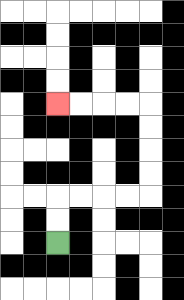{'start': '[2, 10]', 'end': '[2, 4]', 'path_directions': 'U,U,R,R,R,R,U,U,U,U,L,L,L,L', 'path_coordinates': '[[2, 10], [2, 9], [2, 8], [3, 8], [4, 8], [5, 8], [6, 8], [6, 7], [6, 6], [6, 5], [6, 4], [5, 4], [4, 4], [3, 4], [2, 4]]'}